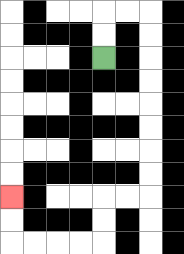{'start': '[4, 2]', 'end': '[0, 8]', 'path_directions': 'U,U,R,R,D,D,D,D,D,D,D,D,L,L,D,D,L,L,L,L,U,U', 'path_coordinates': '[[4, 2], [4, 1], [4, 0], [5, 0], [6, 0], [6, 1], [6, 2], [6, 3], [6, 4], [6, 5], [6, 6], [6, 7], [6, 8], [5, 8], [4, 8], [4, 9], [4, 10], [3, 10], [2, 10], [1, 10], [0, 10], [0, 9], [0, 8]]'}